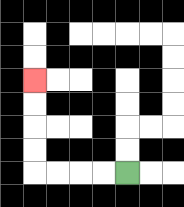{'start': '[5, 7]', 'end': '[1, 3]', 'path_directions': 'L,L,L,L,U,U,U,U', 'path_coordinates': '[[5, 7], [4, 7], [3, 7], [2, 7], [1, 7], [1, 6], [1, 5], [1, 4], [1, 3]]'}